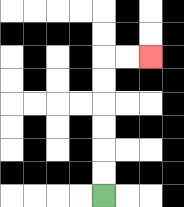{'start': '[4, 8]', 'end': '[6, 2]', 'path_directions': 'U,U,U,U,U,U,R,R', 'path_coordinates': '[[4, 8], [4, 7], [4, 6], [4, 5], [4, 4], [4, 3], [4, 2], [5, 2], [6, 2]]'}